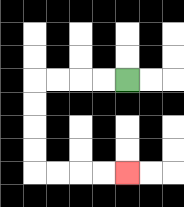{'start': '[5, 3]', 'end': '[5, 7]', 'path_directions': 'L,L,L,L,D,D,D,D,R,R,R,R', 'path_coordinates': '[[5, 3], [4, 3], [3, 3], [2, 3], [1, 3], [1, 4], [1, 5], [1, 6], [1, 7], [2, 7], [3, 7], [4, 7], [5, 7]]'}